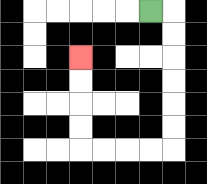{'start': '[6, 0]', 'end': '[3, 2]', 'path_directions': 'R,D,D,D,D,D,D,L,L,L,L,U,U,U,U', 'path_coordinates': '[[6, 0], [7, 0], [7, 1], [7, 2], [7, 3], [7, 4], [7, 5], [7, 6], [6, 6], [5, 6], [4, 6], [3, 6], [3, 5], [3, 4], [3, 3], [3, 2]]'}